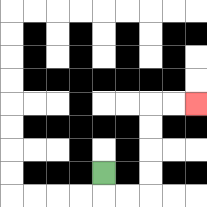{'start': '[4, 7]', 'end': '[8, 4]', 'path_directions': 'D,R,R,U,U,U,U,R,R', 'path_coordinates': '[[4, 7], [4, 8], [5, 8], [6, 8], [6, 7], [6, 6], [6, 5], [6, 4], [7, 4], [8, 4]]'}